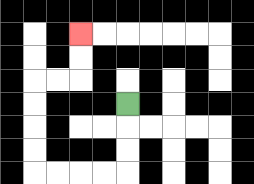{'start': '[5, 4]', 'end': '[3, 1]', 'path_directions': 'D,D,D,L,L,L,L,U,U,U,U,R,R,U,U', 'path_coordinates': '[[5, 4], [5, 5], [5, 6], [5, 7], [4, 7], [3, 7], [2, 7], [1, 7], [1, 6], [1, 5], [1, 4], [1, 3], [2, 3], [3, 3], [3, 2], [3, 1]]'}